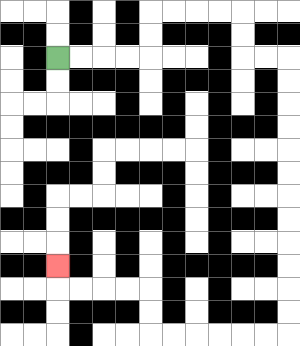{'start': '[2, 2]', 'end': '[2, 11]', 'path_directions': 'R,R,R,R,U,U,R,R,R,R,D,D,R,R,D,D,D,D,D,D,D,D,D,D,D,D,L,L,L,L,L,L,U,U,L,L,L,L,U', 'path_coordinates': '[[2, 2], [3, 2], [4, 2], [5, 2], [6, 2], [6, 1], [6, 0], [7, 0], [8, 0], [9, 0], [10, 0], [10, 1], [10, 2], [11, 2], [12, 2], [12, 3], [12, 4], [12, 5], [12, 6], [12, 7], [12, 8], [12, 9], [12, 10], [12, 11], [12, 12], [12, 13], [12, 14], [11, 14], [10, 14], [9, 14], [8, 14], [7, 14], [6, 14], [6, 13], [6, 12], [5, 12], [4, 12], [3, 12], [2, 12], [2, 11]]'}